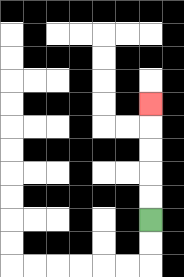{'start': '[6, 9]', 'end': '[6, 4]', 'path_directions': 'U,U,U,U,U', 'path_coordinates': '[[6, 9], [6, 8], [6, 7], [6, 6], [6, 5], [6, 4]]'}